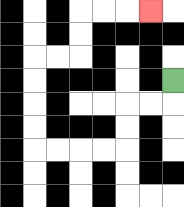{'start': '[7, 3]', 'end': '[6, 0]', 'path_directions': 'D,L,L,D,D,L,L,L,L,U,U,U,U,R,R,U,U,R,R,R', 'path_coordinates': '[[7, 3], [7, 4], [6, 4], [5, 4], [5, 5], [5, 6], [4, 6], [3, 6], [2, 6], [1, 6], [1, 5], [1, 4], [1, 3], [1, 2], [2, 2], [3, 2], [3, 1], [3, 0], [4, 0], [5, 0], [6, 0]]'}